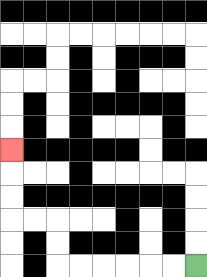{'start': '[8, 11]', 'end': '[0, 6]', 'path_directions': 'L,L,L,L,L,L,U,U,L,L,U,U,U', 'path_coordinates': '[[8, 11], [7, 11], [6, 11], [5, 11], [4, 11], [3, 11], [2, 11], [2, 10], [2, 9], [1, 9], [0, 9], [0, 8], [0, 7], [0, 6]]'}